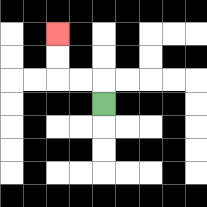{'start': '[4, 4]', 'end': '[2, 1]', 'path_directions': 'U,L,L,U,U', 'path_coordinates': '[[4, 4], [4, 3], [3, 3], [2, 3], [2, 2], [2, 1]]'}